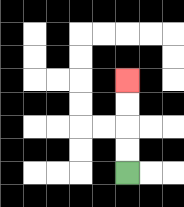{'start': '[5, 7]', 'end': '[5, 3]', 'path_directions': 'U,U,U,U', 'path_coordinates': '[[5, 7], [5, 6], [5, 5], [5, 4], [5, 3]]'}